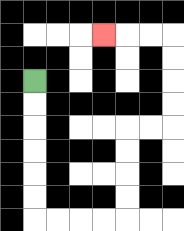{'start': '[1, 3]', 'end': '[4, 1]', 'path_directions': 'D,D,D,D,D,D,R,R,R,R,U,U,U,U,R,R,U,U,U,U,L,L,L', 'path_coordinates': '[[1, 3], [1, 4], [1, 5], [1, 6], [1, 7], [1, 8], [1, 9], [2, 9], [3, 9], [4, 9], [5, 9], [5, 8], [5, 7], [5, 6], [5, 5], [6, 5], [7, 5], [7, 4], [7, 3], [7, 2], [7, 1], [6, 1], [5, 1], [4, 1]]'}